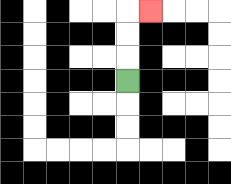{'start': '[5, 3]', 'end': '[6, 0]', 'path_directions': 'U,U,U,R', 'path_coordinates': '[[5, 3], [5, 2], [5, 1], [5, 0], [6, 0]]'}